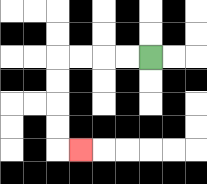{'start': '[6, 2]', 'end': '[3, 6]', 'path_directions': 'L,L,L,L,D,D,D,D,R', 'path_coordinates': '[[6, 2], [5, 2], [4, 2], [3, 2], [2, 2], [2, 3], [2, 4], [2, 5], [2, 6], [3, 6]]'}